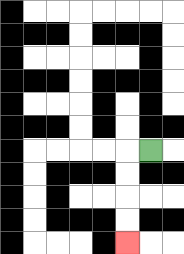{'start': '[6, 6]', 'end': '[5, 10]', 'path_directions': 'L,D,D,D,D', 'path_coordinates': '[[6, 6], [5, 6], [5, 7], [5, 8], [5, 9], [5, 10]]'}